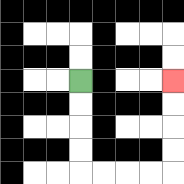{'start': '[3, 3]', 'end': '[7, 3]', 'path_directions': 'D,D,D,D,R,R,R,R,U,U,U,U', 'path_coordinates': '[[3, 3], [3, 4], [3, 5], [3, 6], [3, 7], [4, 7], [5, 7], [6, 7], [7, 7], [7, 6], [7, 5], [7, 4], [7, 3]]'}